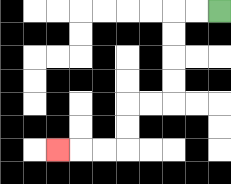{'start': '[9, 0]', 'end': '[2, 6]', 'path_directions': 'L,L,D,D,D,D,L,L,D,D,L,L,L', 'path_coordinates': '[[9, 0], [8, 0], [7, 0], [7, 1], [7, 2], [7, 3], [7, 4], [6, 4], [5, 4], [5, 5], [5, 6], [4, 6], [3, 6], [2, 6]]'}